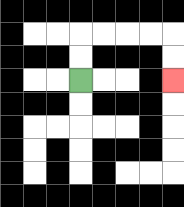{'start': '[3, 3]', 'end': '[7, 3]', 'path_directions': 'U,U,R,R,R,R,D,D', 'path_coordinates': '[[3, 3], [3, 2], [3, 1], [4, 1], [5, 1], [6, 1], [7, 1], [7, 2], [7, 3]]'}